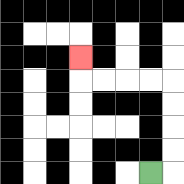{'start': '[6, 7]', 'end': '[3, 2]', 'path_directions': 'R,U,U,U,U,L,L,L,L,U', 'path_coordinates': '[[6, 7], [7, 7], [7, 6], [7, 5], [7, 4], [7, 3], [6, 3], [5, 3], [4, 3], [3, 3], [3, 2]]'}